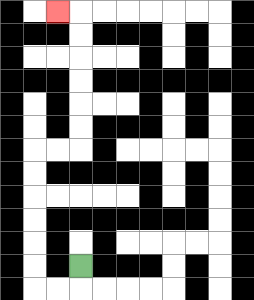{'start': '[3, 11]', 'end': '[2, 0]', 'path_directions': 'D,L,L,U,U,U,U,U,U,R,R,U,U,U,U,U,U,L', 'path_coordinates': '[[3, 11], [3, 12], [2, 12], [1, 12], [1, 11], [1, 10], [1, 9], [1, 8], [1, 7], [1, 6], [2, 6], [3, 6], [3, 5], [3, 4], [3, 3], [3, 2], [3, 1], [3, 0], [2, 0]]'}